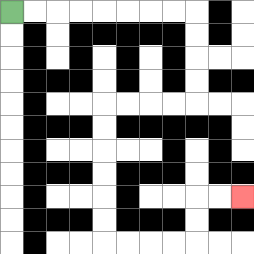{'start': '[0, 0]', 'end': '[10, 8]', 'path_directions': 'R,R,R,R,R,R,R,R,D,D,D,D,L,L,L,L,D,D,D,D,D,D,R,R,R,R,U,U,R,R', 'path_coordinates': '[[0, 0], [1, 0], [2, 0], [3, 0], [4, 0], [5, 0], [6, 0], [7, 0], [8, 0], [8, 1], [8, 2], [8, 3], [8, 4], [7, 4], [6, 4], [5, 4], [4, 4], [4, 5], [4, 6], [4, 7], [4, 8], [4, 9], [4, 10], [5, 10], [6, 10], [7, 10], [8, 10], [8, 9], [8, 8], [9, 8], [10, 8]]'}